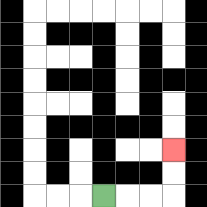{'start': '[4, 8]', 'end': '[7, 6]', 'path_directions': 'R,R,R,U,U', 'path_coordinates': '[[4, 8], [5, 8], [6, 8], [7, 8], [7, 7], [7, 6]]'}